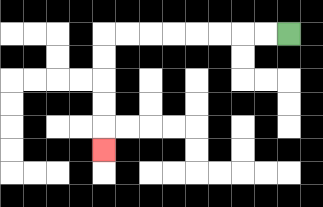{'start': '[12, 1]', 'end': '[4, 6]', 'path_directions': 'L,L,L,L,L,L,L,L,D,D,D,D,D', 'path_coordinates': '[[12, 1], [11, 1], [10, 1], [9, 1], [8, 1], [7, 1], [6, 1], [5, 1], [4, 1], [4, 2], [4, 3], [4, 4], [4, 5], [4, 6]]'}